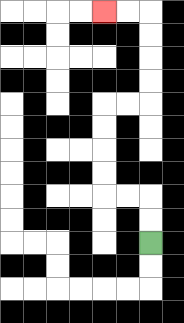{'start': '[6, 10]', 'end': '[4, 0]', 'path_directions': 'U,U,L,L,U,U,U,U,R,R,U,U,U,U,L,L', 'path_coordinates': '[[6, 10], [6, 9], [6, 8], [5, 8], [4, 8], [4, 7], [4, 6], [4, 5], [4, 4], [5, 4], [6, 4], [6, 3], [6, 2], [6, 1], [6, 0], [5, 0], [4, 0]]'}